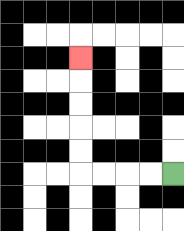{'start': '[7, 7]', 'end': '[3, 2]', 'path_directions': 'L,L,L,L,U,U,U,U,U', 'path_coordinates': '[[7, 7], [6, 7], [5, 7], [4, 7], [3, 7], [3, 6], [3, 5], [3, 4], [3, 3], [3, 2]]'}